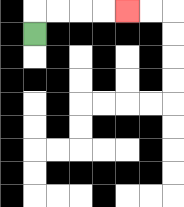{'start': '[1, 1]', 'end': '[5, 0]', 'path_directions': 'U,R,R,R,R', 'path_coordinates': '[[1, 1], [1, 0], [2, 0], [3, 0], [4, 0], [5, 0]]'}